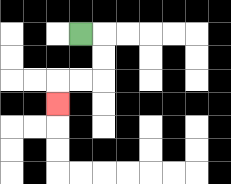{'start': '[3, 1]', 'end': '[2, 4]', 'path_directions': 'R,D,D,L,L,D', 'path_coordinates': '[[3, 1], [4, 1], [4, 2], [4, 3], [3, 3], [2, 3], [2, 4]]'}